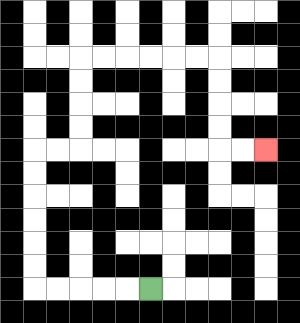{'start': '[6, 12]', 'end': '[11, 6]', 'path_directions': 'L,L,L,L,L,U,U,U,U,U,U,R,R,U,U,U,U,R,R,R,R,R,R,D,D,D,D,R,R', 'path_coordinates': '[[6, 12], [5, 12], [4, 12], [3, 12], [2, 12], [1, 12], [1, 11], [1, 10], [1, 9], [1, 8], [1, 7], [1, 6], [2, 6], [3, 6], [3, 5], [3, 4], [3, 3], [3, 2], [4, 2], [5, 2], [6, 2], [7, 2], [8, 2], [9, 2], [9, 3], [9, 4], [9, 5], [9, 6], [10, 6], [11, 6]]'}